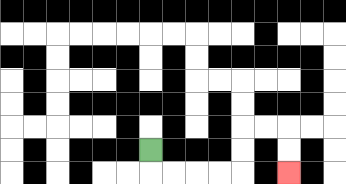{'start': '[6, 6]', 'end': '[12, 7]', 'path_directions': 'D,R,R,R,R,U,U,R,R,D,D', 'path_coordinates': '[[6, 6], [6, 7], [7, 7], [8, 7], [9, 7], [10, 7], [10, 6], [10, 5], [11, 5], [12, 5], [12, 6], [12, 7]]'}